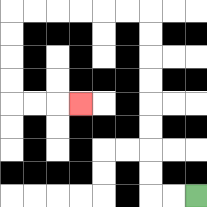{'start': '[8, 8]', 'end': '[3, 4]', 'path_directions': 'L,L,U,U,U,U,U,U,U,U,L,L,L,L,L,L,D,D,D,D,R,R,R', 'path_coordinates': '[[8, 8], [7, 8], [6, 8], [6, 7], [6, 6], [6, 5], [6, 4], [6, 3], [6, 2], [6, 1], [6, 0], [5, 0], [4, 0], [3, 0], [2, 0], [1, 0], [0, 0], [0, 1], [0, 2], [0, 3], [0, 4], [1, 4], [2, 4], [3, 4]]'}